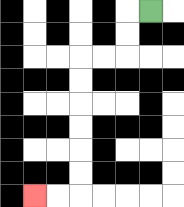{'start': '[6, 0]', 'end': '[1, 8]', 'path_directions': 'L,D,D,L,L,D,D,D,D,D,D,L,L', 'path_coordinates': '[[6, 0], [5, 0], [5, 1], [5, 2], [4, 2], [3, 2], [3, 3], [3, 4], [3, 5], [3, 6], [3, 7], [3, 8], [2, 8], [1, 8]]'}